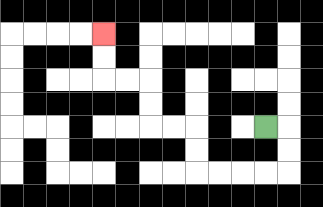{'start': '[11, 5]', 'end': '[4, 1]', 'path_directions': 'R,D,D,L,L,L,L,U,U,L,L,U,U,L,L,U,U', 'path_coordinates': '[[11, 5], [12, 5], [12, 6], [12, 7], [11, 7], [10, 7], [9, 7], [8, 7], [8, 6], [8, 5], [7, 5], [6, 5], [6, 4], [6, 3], [5, 3], [4, 3], [4, 2], [4, 1]]'}